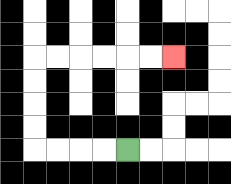{'start': '[5, 6]', 'end': '[7, 2]', 'path_directions': 'L,L,L,L,U,U,U,U,R,R,R,R,R,R', 'path_coordinates': '[[5, 6], [4, 6], [3, 6], [2, 6], [1, 6], [1, 5], [1, 4], [1, 3], [1, 2], [2, 2], [3, 2], [4, 2], [5, 2], [6, 2], [7, 2]]'}